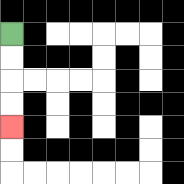{'start': '[0, 1]', 'end': '[0, 5]', 'path_directions': 'D,D,D,D', 'path_coordinates': '[[0, 1], [0, 2], [0, 3], [0, 4], [0, 5]]'}